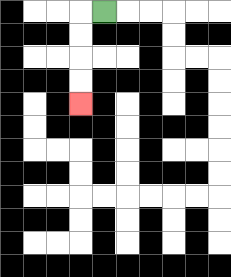{'start': '[4, 0]', 'end': '[3, 4]', 'path_directions': 'L,D,D,D,D', 'path_coordinates': '[[4, 0], [3, 0], [3, 1], [3, 2], [3, 3], [3, 4]]'}